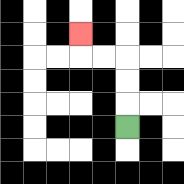{'start': '[5, 5]', 'end': '[3, 1]', 'path_directions': 'U,U,U,L,L,U', 'path_coordinates': '[[5, 5], [5, 4], [5, 3], [5, 2], [4, 2], [3, 2], [3, 1]]'}